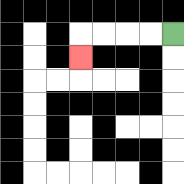{'start': '[7, 1]', 'end': '[3, 2]', 'path_directions': 'L,L,L,L,D', 'path_coordinates': '[[7, 1], [6, 1], [5, 1], [4, 1], [3, 1], [3, 2]]'}